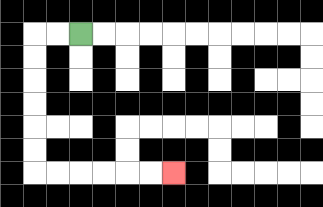{'start': '[3, 1]', 'end': '[7, 7]', 'path_directions': 'L,L,D,D,D,D,D,D,R,R,R,R,R,R', 'path_coordinates': '[[3, 1], [2, 1], [1, 1], [1, 2], [1, 3], [1, 4], [1, 5], [1, 6], [1, 7], [2, 7], [3, 7], [4, 7], [5, 7], [6, 7], [7, 7]]'}